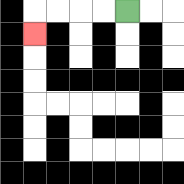{'start': '[5, 0]', 'end': '[1, 1]', 'path_directions': 'L,L,L,L,D', 'path_coordinates': '[[5, 0], [4, 0], [3, 0], [2, 0], [1, 0], [1, 1]]'}